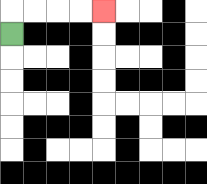{'start': '[0, 1]', 'end': '[4, 0]', 'path_directions': 'U,R,R,R,R', 'path_coordinates': '[[0, 1], [0, 0], [1, 0], [2, 0], [3, 0], [4, 0]]'}